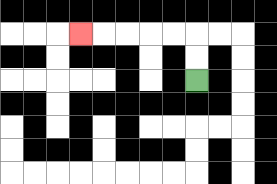{'start': '[8, 3]', 'end': '[3, 1]', 'path_directions': 'U,U,L,L,L,L,L', 'path_coordinates': '[[8, 3], [8, 2], [8, 1], [7, 1], [6, 1], [5, 1], [4, 1], [3, 1]]'}